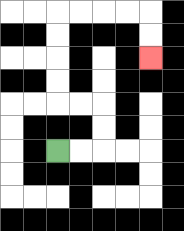{'start': '[2, 6]', 'end': '[6, 2]', 'path_directions': 'R,R,U,U,L,L,U,U,U,U,R,R,R,R,D,D', 'path_coordinates': '[[2, 6], [3, 6], [4, 6], [4, 5], [4, 4], [3, 4], [2, 4], [2, 3], [2, 2], [2, 1], [2, 0], [3, 0], [4, 0], [5, 0], [6, 0], [6, 1], [6, 2]]'}